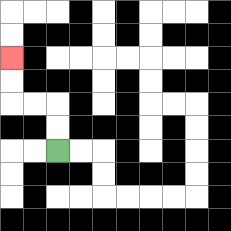{'start': '[2, 6]', 'end': '[0, 2]', 'path_directions': 'U,U,L,L,U,U', 'path_coordinates': '[[2, 6], [2, 5], [2, 4], [1, 4], [0, 4], [0, 3], [0, 2]]'}